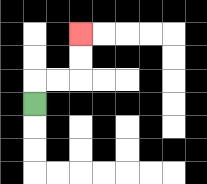{'start': '[1, 4]', 'end': '[3, 1]', 'path_directions': 'U,R,R,U,U', 'path_coordinates': '[[1, 4], [1, 3], [2, 3], [3, 3], [3, 2], [3, 1]]'}